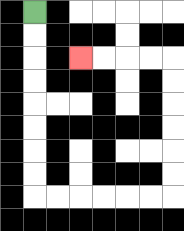{'start': '[1, 0]', 'end': '[3, 2]', 'path_directions': 'D,D,D,D,D,D,D,D,R,R,R,R,R,R,U,U,U,U,U,U,L,L,L,L', 'path_coordinates': '[[1, 0], [1, 1], [1, 2], [1, 3], [1, 4], [1, 5], [1, 6], [1, 7], [1, 8], [2, 8], [3, 8], [4, 8], [5, 8], [6, 8], [7, 8], [7, 7], [7, 6], [7, 5], [7, 4], [7, 3], [7, 2], [6, 2], [5, 2], [4, 2], [3, 2]]'}